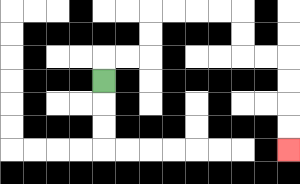{'start': '[4, 3]', 'end': '[12, 6]', 'path_directions': 'U,R,R,U,U,R,R,R,R,D,D,R,R,D,D,D,D', 'path_coordinates': '[[4, 3], [4, 2], [5, 2], [6, 2], [6, 1], [6, 0], [7, 0], [8, 0], [9, 0], [10, 0], [10, 1], [10, 2], [11, 2], [12, 2], [12, 3], [12, 4], [12, 5], [12, 6]]'}